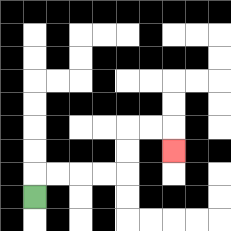{'start': '[1, 8]', 'end': '[7, 6]', 'path_directions': 'U,R,R,R,R,U,U,R,R,D', 'path_coordinates': '[[1, 8], [1, 7], [2, 7], [3, 7], [4, 7], [5, 7], [5, 6], [5, 5], [6, 5], [7, 5], [7, 6]]'}